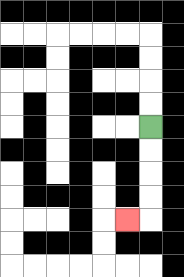{'start': '[6, 5]', 'end': '[5, 9]', 'path_directions': 'D,D,D,D,L', 'path_coordinates': '[[6, 5], [6, 6], [6, 7], [6, 8], [6, 9], [5, 9]]'}